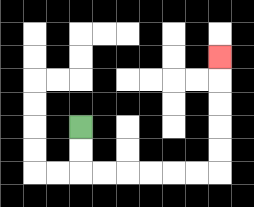{'start': '[3, 5]', 'end': '[9, 2]', 'path_directions': 'D,D,R,R,R,R,R,R,U,U,U,U,U', 'path_coordinates': '[[3, 5], [3, 6], [3, 7], [4, 7], [5, 7], [6, 7], [7, 7], [8, 7], [9, 7], [9, 6], [9, 5], [9, 4], [9, 3], [9, 2]]'}